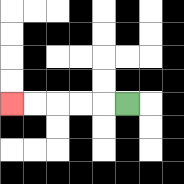{'start': '[5, 4]', 'end': '[0, 4]', 'path_directions': 'L,L,L,L,L', 'path_coordinates': '[[5, 4], [4, 4], [3, 4], [2, 4], [1, 4], [0, 4]]'}